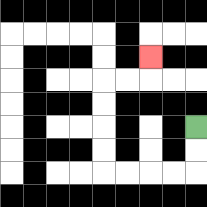{'start': '[8, 5]', 'end': '[6, 2]', 'path_directions': 'D,D,L,L,L,L,U,U,U,U,R,R,U', 'path_coordinates': '[[8, 5], [8, 6], [8, 7], [7, 7], [6, 7], [5, 7], [4, 7], [4, 6], [4, 5], [4, 4], [4, 3], [5, 3], [6, 3], [6, 2]]'}